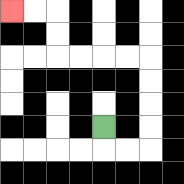{'start': '[4, 5]', 'end': '[0, 0]', 'path_directions': 'D,R,R,U,U,U,U,L,L,L,L,U,U,L,L', 'path_coordinates': '[[4, 5], [4, 6], [5, 6], [6, 6], [6, 5], [6, 4], [6, 3], [6, 2], [5, 2], [4, 2], [3, 2], [2, 2], [2, 1], [2, 0], [1, 0], [0, 0]]'}